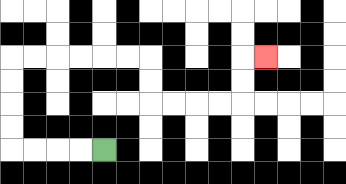{'start': '[4, 6]', 'end': '[11, 2]', 'path_directions': 'L,L,L,L,U,U,U,U,R,R,R,R,R,R,D,D,R,R,R,R,U,U,R', 'path_coordinates': '[[4, 6], [3, 6], [2, 6], [1, 6], [0, 6], [0, 5], [0, 4], [0, 3], [0, 2], [1, 2], [2, 2], [3, 2], [4, 2], [5, 2], [6, 2], [6, 3], [6, 4], [7, 4], [8, 4], [9, 4], [10, 4], [10, 3], [10, 2], [11, 2]]'}